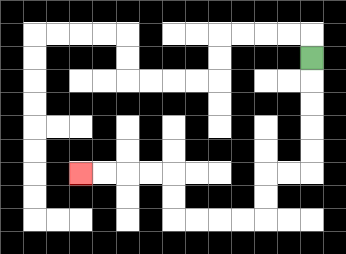{'start': '[13, 2]', 'end': '[3, 7]', 'path_directions': 'D,D,D,D,D,L,L,D,D,L,L,L,L,U,U,L,L,L,L', 'path_coordinates': '[[13, 2], [13, 3], [13, 4], [13, 5], [13, 6], [13, 7], [12, 7], [11, 7], [11, 8], [11, 9], [10, 9], [9, 9], [8, 9], [7, 9], [7, 8], [7, 7], [6, 7], [5, 7], [4, 7], [3, 7]]'}